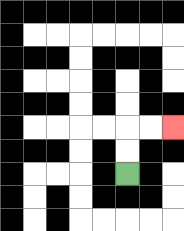{'start': '[5, 7]', 'end': '[7, 5]', 'path_directions': 'U,U,R,R', 'path_coordinates': '[[5, 7], [5, 6], [5, 5], [6, 5], [7, 5]]'}